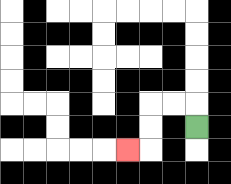{'start': '[8, 5]', 'end': '[5, 6]', 'path_directions': 'U,L,L,D,D,L', 'path_coordinates': '[[8, 5], [8, 4], [7, 4], [6, 4], [6, 5], [6, 6], [5, 6]]'}